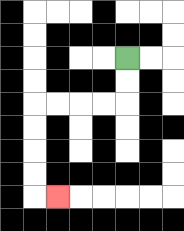{'start': '[5, 2]', 'end': '[2, 8]', 'path_directions': 'D,D,L,L,L,L,D,D,D,D,R', 'path_coordinates': '[[5, 2], [5, 3], [5, 4], [4, 4], [3, 4], [2, 4], [1, 4], [1, 5], [1, 6], [1, 7], [1, 8], [2, 8]]'}